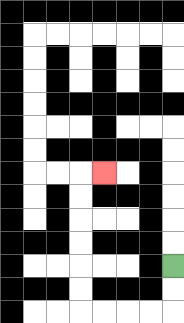{'start': '[7, 11]', 'end': '[4, 7]', 'path_directions': 'D,D,L,L,L,L,U,U,U,U,U,U,R', 'path_coordinates': '[[7, 11], [7, 12], [7, 13], [6, 13], [5, 13], [4, 13], [3, 13], [3, 12], [3, 11], [3, 10], [3, 9], [3, 8], [3, 7], [4, 7]]'}